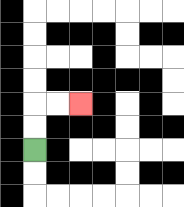{'start': '[1, 6]', 'end': '[3, 4]', 'path_directions': 'U,U,R,R', 'path_coordinates': '[[1, 6], [1, 5], [1, 4], [2, 4], [3, 4]]'}